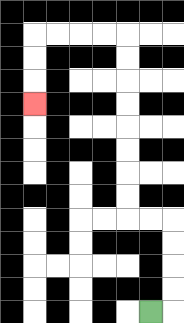{'start': '[6, 13]', 'end': '[1, 4]', 'path_directions': 'R,U,U,U,U,L,L,U,U,U,U,U,U,U,U,L,L,L,L,D,D,D', 'path_coordinates': '[[6, 13], [7, 13], [7, 12], [7, 11], [7, 10], [7, 9], [6, 9], [5, 9], [5, 8], [5, 7], [5, 6], [5, 5], [5, 4], [5, 3], [5, 2], [5, 1], [4, 1], [3, 1], [2, 1], [1, 1], [1, 2], [1, 3], [1, 4]]'}